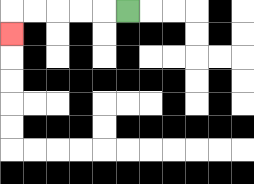{'start': '[5, 0]', 'end': '[0, 1]', 'path_directions': 'L,L,L,L,L,D', 'path_coordinates': '[[5, 0], [4, 0], [3, 0], [2, 0], [1, 0], [0, 0], [0, 1]]'}